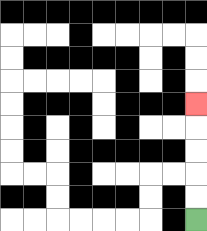{'start': '[8, 9]', 'end': '[8, 4]', 'path_directions': 'U,U,U,U,U', 'path_coordinates': '[[8, 9], [8, 8], [8, 7], [8, 6], [8, 5], [8, 4]]'}